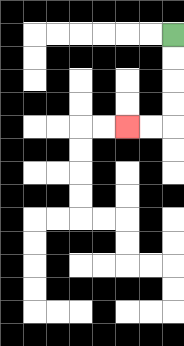{'start': '[7, 1]', 'end': '[5, 5]', 'path_directions': 'D,D,D,D,L,L', 'path_coordinates': '[[7, 1], [7, 2], [7, 3], [7, 4], [7, 5], [6, 5], [5, 5]]'}